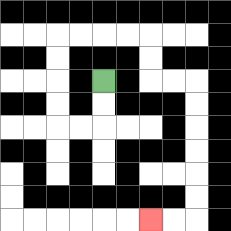{'start': '[4, 3]', 'end': '[6, 9]', 'path_directions': 'D,D,L,L,U,U,U,U,R,R,R,R,D,D,R,R,D,D,D,D,D,D,L,L', 'path_coordinates': '[[4, 3], [4, 4], [4, 5], [3, 5], [2, 5], [2, 4], [2, 3], [2, 2], [2, 1], [3, 1], [4, 1], [5, 1], [6, 1], [6, 2], [6, 3], [7, 3], [8, 3], [8, 4], [8, 5], [8, 6], [8, 7], [8, 8], [8, 9], [7, 9], [6, 9]]'}